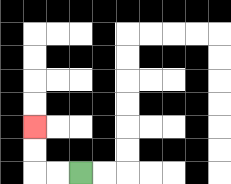{'start': '[3, 7]', 'end': '[1, 5]', 'path_directions': 'L,L,U,U', 'path_coordinates': '[[3, 7], [2, 7], [1, 7], [1, 6], [1, 5]]'}